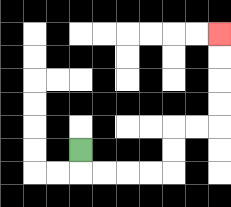{'start': '[3, 6]', 'end': '[9, 1]', 'path_directions': 'D,R,R,R,R,U,U,R,R,U,U,U,U', 'path_coordinates': '[[3, 6], [3, 7], [4, 7], [5, 7], [6, 7], [7, 7], [7, 6], [7, 5], [8, 5], [9, 5], [9, 4], [9, 3], [9, 2], [9, 1]]'}